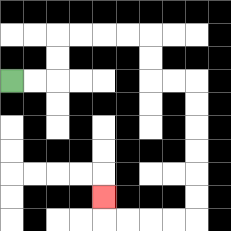{'start': '[0, 3]', 'end': '[4, 8]', 'path_directions': 'R,R,U,U,R,R,R,R,D,D,R,R,D,D,D,D,D,D,L,L,L,L,U', 'path_coordinates': '[[0, 3], [1, 3], [2, 3], [2, 2], [2, 1], [3, 1], [4, 1], [5, 1], [6, 1], [6, 2], [6, 3], [7, 3], [8, 3], [8, 4], [8, 5], [8, 6], [8, 7], [8, 8], [8, 9], [7, 9], [6, 9], [5, 9], [4, 9], [4, 8]]'}